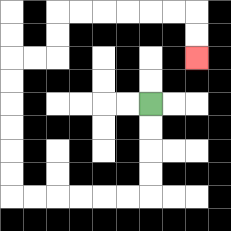{'start': '[6, 4]', 'end': '[8, 2]', 'path_directions': 'D,D,D,D,L,L,L,L,L,L,U,U,U,U,U,U,R,R,U,U,R,R,R,R,R,R,D,D', 'path_coordinates': '[[6, 4], [6, 5], [6, 6], [6, 7], [6, 8], [5, 8], [4, 8], [3, 8], [2, 8], [1, 8], [0, 8], [0, 7], [0, 6], [0, 5], [0, 4], [0, 3], [0, 2], [1, 2], [2, 2], [2, 1], [2, 0], [3, 0], [4, 0], [5, 0], [6, 0], [7, 0], [8, 0], [8, 1], [8, 2]]'}